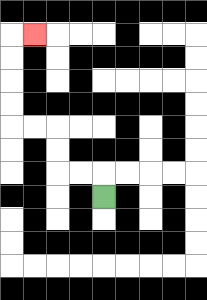{'start': '[4, 8]', 'end': '[1, 1]', 'path_directions': 'U,L,L,U,U,L,L,U,U,U,U,R', 'path_coordinates': '[[4, 8], [4, 7], [3, 7], [2, 7], [2, 6], [2, 5], [1, 5], [0, 5], [0, 4], [0, 3], [0, 2], [0, 1], [1, 1]]'}